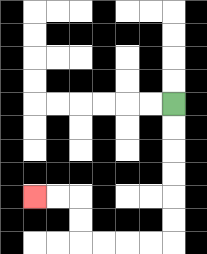{'start': '[7, 4]', 'end': '[1, 8]', 'path_directions': 'D,D,D,D,D,D,L,L,L,L,U,U,L,L', 'path_coordinates': '[[7, 4], [7, 5], [7, 6], [7, 7], [7, 8], [7, 9], [7, 10], [6, 10], [5, 10], [4, 10], [3, 10], [3, 9], [3, 8], [2, 8], [1, 8]]'}